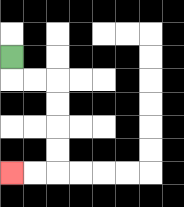{'start': '[0, 2]', 'end': '[0, 7]', 'path_directions': 'D,R,R,D,D,D,D,L,L', 'path_coordinates': '[[0, 2], [0, 3], [1, 3], [2, 3], [2, 4], [2, 5], [2, 6], [2, 7], [1, 7], [0, 7]]'}